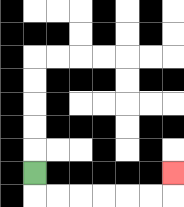{'start': '[1, 7]', 'end': '[7, 7]', 'path_directions': 'D,R,R,R,R,R,R,U', 'path_coordinates': '[[1, 7], [1, 8], [2, 8], [3, 8], [4, 8], [5, 8], [6, 8], [7, 8], [7, 7]]'}